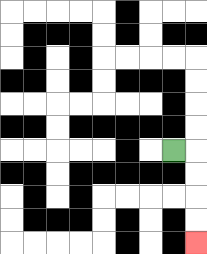{'start': '[7, 6]', 'end': '[8, 10]', 'path_directions': 'R,D,D,D,D', 'path_coordinates': '[[7, 6], [8, 6], [8, 7], [8, 8], [8, 9], [8, 10]]'}